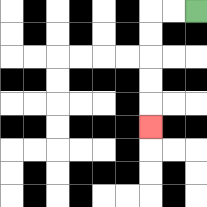{'start': '[8, 0]', 'end': '[6, 5]', 'path_directions': 'L,L,D,D,D,D,D', 'path_coordinates': '[[8, 0], [7, 0], [6, 0], [6, 1], [6, 2], [6, 3], [6, 4], [6, 5]]'}